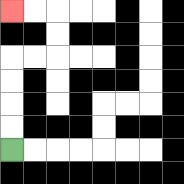{'start': '[0, 6]', 'end': '[0, 0]', 'path_directions': 'U,U,U,U,R,R,U,U,L,L', 'path_coordinates': '[[0, 6], [0, 5], [0, 4], [0, 3], [0, 2], [1, 2], [2, 2], [2, 1], [2, 0], [1, 0], [0, 0]]'}